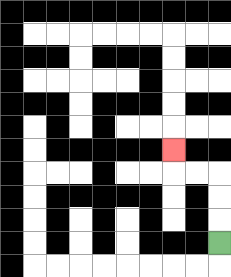{'start': '[9, 10]', 'end': '[7, 6]', 'path_directions': 'U,U,U,L,L,U', 'path_coordinates': '[[9, 10], [9, 9], [9, 8], [9, 7], [8, 7], [7, 7], [7, 6]]'}